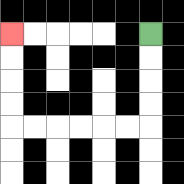{'start': '[6, 1]', 'end': '[0, 1]', 'path_directions': 'D,D,D,D,L,L,L,L,L,L,U,U,U,U', 'path_coordinates': '[[6, 1], [6, 2], [6, 3], [6, 4], [6, 5], [5, 5], [4, 5], [3, 5], [2, 5], [1, 5], [0, 5], [0, 4], [0, 3], [0, 2], [0, 1]]'}